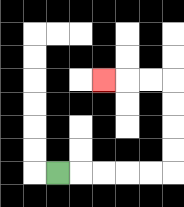{'start': '[2, 7]', 'end': '[4, 3]', 'path_directions': 'R,R,R,R,R,U,U,U,U,L,L,L', 'path_coordinates': '[[2, 7], [3, 7], [4, 7], [5, 7], [6, 7], [7, 7], [7, 6], [7, 5], [7, 4], [7, 3], [6, 3], [5, 3], [4, 3]]'}